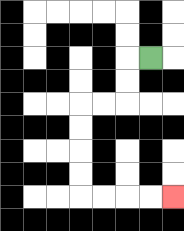{'start': '[6, 2]', 'end': '[7, 8]', 'path_directions': 'L,D,D,L,L,D,D,D,D,R,R,R,R', 'path_coordinates': '[[6, 2], [5, 2], [5, 3], [5, 4], [4, 4], [3, 4], [3, 5], [3, 6], [3, 7], [3, 8], [4, 8], [5, 8], [6, 8], [7, 8]]'}